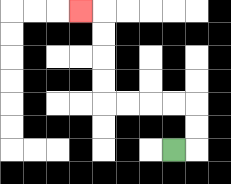{'start': '[7, 6]', 'end': '[3, 0]', 'path_directions': 'R,U,U,L,L,L,L,U,U,U,U,L', 'path_coordinates': '[[7, 6], [8, 6], [8, 5], [8, 4], [7, 4], [6, 4], [5, 4], [4, 4], [4, 3], [4, 2], [4, 1], [4, 0], [3, 0]]'}